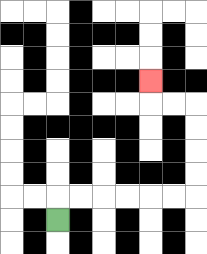{'start': '[2, 9]', 'end': '[6, 3]', 'path_directions': 'U,R,R,R,R,R,R,U,U,U,U,L,L,U', 'path_coordinates': '[[2, 9], [2, 8], [3, 8], [4, 8], [5, 8], [6, 8], [7, 8], [8, 8], [8, 7], [8, 6], [8, 5], [8, 4], [7, 4], [6, 4], [6, 3]]'}